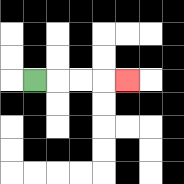{'start': '[1, 3]', 'end': '[5, 3]', 'path_directions': 'R,R,R,R', 'path_coordinates': '[[1, 3], [2, 3], [3, 3], [4, 3], [5, 3]]'}